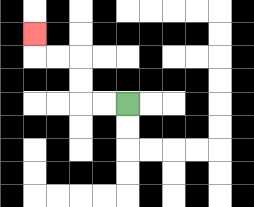{'start': '[5, 4]', 'end': '[1, 1]', 'path_directions': 'L,L,U,U,L,L,U', 'path_coordinates': '[[5, 4], [4, 4], [3, 4], [3, 3], [3, 2], [2, 2], [1, 2], [1, 1]]'}